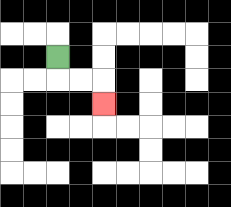{'start': '[2, 2]', 'end': '[4, 4]', 'path_directions': 'D,R,R,D', 'path_coordinates': '[[2, 2], [2, 3], [3, 3], [4, 3], [4, 4]]'}